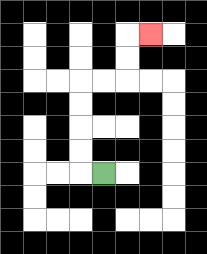{'start': '[4, 7]', 'end': '[6, 1]', 'path_directions': 'L,U,U,U,U,R,R,U,U,R', 'path_coordinates': '[[4, 7], [3, 7], [3, 6], [3, 5], [3, 4], [3, 3], [4, 3], [5, 3], [5, 2], [5, 1], [6, 1]]'}